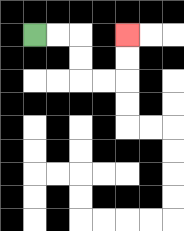{'start': '[1, 1]', 'end': '[5, 1]', 'path_directions': 'R,R,D,D,R,R,U,U', 'path_coordinates': '[[1, 1], [2, 1], [3, 1], [3, 2], [3, 3], [4, 3], [5, 3], [5, 2], [5, 1]]'}